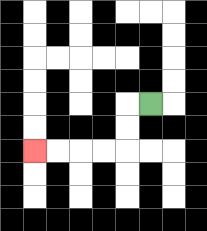{'start': '[6, 4]', 'end': '[1, 6]', 'path_directions': 'L,D,D,L,L,L,L', 'path_coordinates': '[[6, 4], [5, 4], [5, 5], [5, 6], [4, 6], [3, 6], [2, 6], [1, 6]]'}